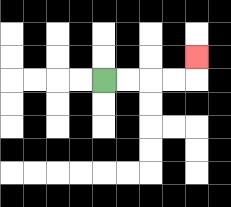{'start': '[4, 3]', 'end': '[8, 2]', 'path_directions': 'R,R,R,R,U', 'path_coordinates': '[[4, 3], [5, 3], [6, 3], [7, 3], [8, 3], [8, 2]]'}